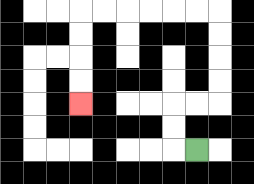{'start': '[8, 6]', 'end': '[3, 4]', 'path_directions': 'L,U,U,R,R,U,U,U,U,L,L,L,L,L,L,D,D,D,D', 'path_coordinates': '[[8, 6], [7, 6], [7, 5], [7, 4], [8, 4], [9, 4], [9, 3], [9, 2], [9, 1], [9, 0], [8, 0], [7, 0], [6, 0], [5, 0], [4, 0], [3, 0], [3, 1], [3, 2], [3, 3], [3, 4]]'}